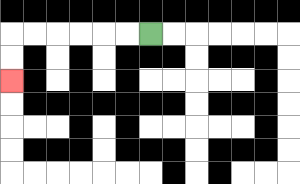{'start': '[6, 1]', 'end': '[0, 3]', 'path_directions': 'L,L,L,L,L,L,D,D', 'path_coordinates': '[[6, 1], [5, 1], [4, 1], [3, 1], [2, 1], [1, 1], [0, 1], [0, 2], [0, 3]]'}